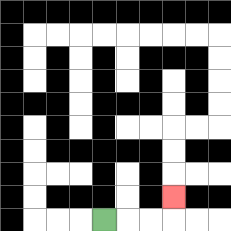{'start': '[4, 9]', 'end': '[7, 8]', 'path_directions': 'R,R,R,U', 'path_coordinates': '[[4, 9], [5, 9], [6, 9], [7, 9], [7, 8]]'}